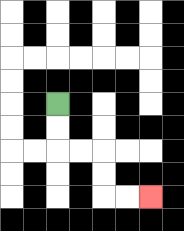{'start': '[2, 4]', 'end': '[6, 8]', 'path_directions': 'D,D,R,R,D,D,R,R', 'path_coordinates': '[[2, 4], [2, 5], [2, 6], [3, 6], [4, 6], [4, 7], [4, 8], [5, 8], [6, 8]]'}